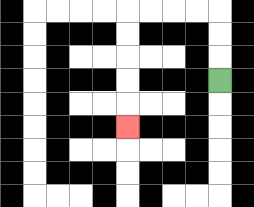{'start': '[9, 3]', 'end': '[5, 5]', 'path_directions': 'U,U,U,L,L,L,L,D,D,D,D,D', 'path_coordinates': '[[9, 3], [9, 2], [9, 1], [9, 0], [8, 0], [7, 0], [6, 0], [5, 0], [5, 1], [5, 2], [5, 3], [5, 4], [5, 5]]'}